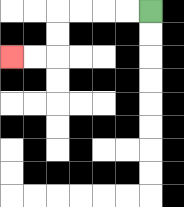{'start': '[6, 0]', 'end': '[0, 2]', 'path_directions': 'L,L,L,L,D,D,L,L', 'path_coordinates': '[[6, 0], [5, 0], [4, 0], [3, 0], [2, 0], [2, 1], [2, 2], [1, 2], [0, 2]]'}